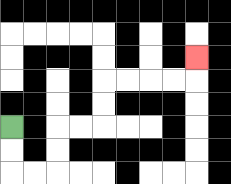{'start': '[0, 5]', 'end': '[8, 2]', 'path_directions': 'D,D,R,R,U,U,R,R,U,U,R,R,R,R,U', 'path_coordinates': '[[0, 5], [0, 6], [0, 7], [1, 7], [2, 7], [2, 6], [2, 5], [3, 5], [4, 5], [4, 4], [4, 3], [5, 3], [6, 3], [7, 3], [8, 3], [8, 2]]'}